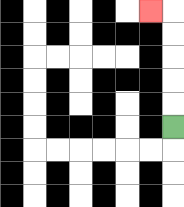{'start': '[7, 5]', 'end': '[6, 0]', 'path_directions': 'U,U,U,U,U,L', 'path_coordinates': '[[7, 5], [7, 4], [7, 3], [7, 2], [7, 1], [7, 0], [6, 0]]'}